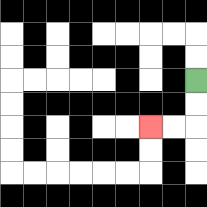{'start': '[8, 3]', 'end': '[6, 5]', 'path_directions': 'D,D,L,L', 'path_coordinates': '[[8, 3], [8, 4], [8, 5], [7, 5], [6, 5]]'}